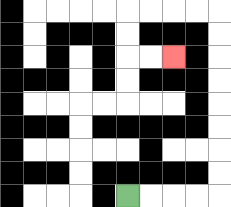{'start': '[5, 8]', 'end': '[7, 2]', 'path_directions': 'R,R,R,R,U,U,U,U,U,U,U,U,L,L,L,L,D,D,R,R', 'path_coordinates': '[[5, 8], [6, 8], [7, 8], [8, 8], [9, 8], [9, 7], [9, 6], [9, 5], [9, 4], [9, 3], [9, 2], [9, 1], [9, 0], [8, 0], [7, 0], [6, 0], [5, 0], [5, 1], [5, 2], [6, 2], [7, 2]]'}